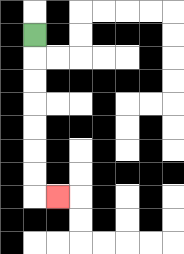{'start': '[1, 1]', 'end': '[2, 8]', 'path_directions': 'D,D,D,D,D,D,D,R', 'path_coordinates': '[[1, 1], [1, 2], [1, 3], [1, 4], [1, 5], [1, 6], [1, 7], [1, 8], [2, 8]]'}